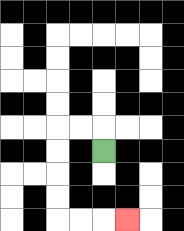{'start': '[4, 6]', 'end': '[5, 9]', 'path_directions': 'U,L,L,D,D,D,D,R,R,R', 'path_coordinates': '[[4, 6], [4, 5], [3, 5], [2, 5], [2, 6], [2, 7], [2, 8], [2, 9], [3, 9], [4, 9], [5, 9]]'}